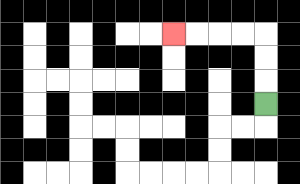{'start': '[11, 4]', 'end': '[7, 1]', 'path_directions': 'U,U,U,L,L,L,L', 'path_coordinates': '[[11, 4], [11, 3], [11, 2], [11, 1], [10, 1], [9, 1], [8, 1], [7, 1]]'}